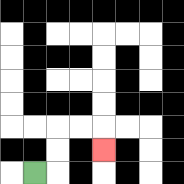{'start': '[1, 7]', 'end': '[4, 6]', 'path_directions': 'R,U,U,R,R,D', 'path_coordinates': '[[1, 7], [2, 7], [2, 6], [2, 5], [3, 5], [4, 5], [4, 6]]'}